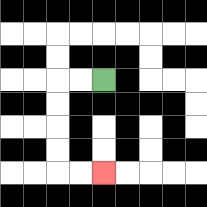{'start': '[4, 3]', 'end': '[4, 7]', 'path_directions': 'L,L,D,D,D,D,R,R', 'path_coordinates': '[[4, 3], [3, 3], [2, 3], [2, 4], [2, 5], [2, 6], [2, 7], [3, 7], [4, 7]]'}